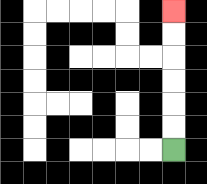{'start': '[7, 6]', 'end': '[7, 0]', 'path_directions': 'U,U,U,U,U,U', 'path_coordinates': '[[7, 6], [7, 5], [7, 4], [7, 3], [7, 2], [7, 1], [7, 0]]'}